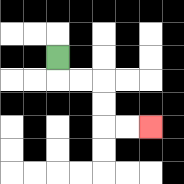{'start': '[2, 2]', 'end': '[6, 5]', 'path_directions': 'D,R,R,D,D,R,R', 'path_coordinates': '[[2, 2], [2, 3], [3, 3], [4, 3], [4, 4], [4, 5], [5, 5], [6, 5]]'}